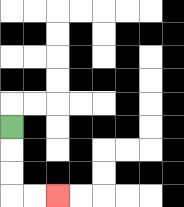{'start': '[0, 5]', 'end': '[2, 8]', 'path_directions': 'D,D,D,R,R', 'path_coordinates': '[[0, 5], [0, 6], [0, 7], [0, 8], [1, 8], [2, 8]]'}